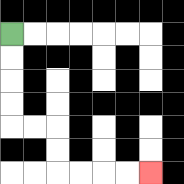{'start': '[0, 1]', 'end': '[6, 7]', 'path_directions': 'D,D,D,D,R,R,D,D,R,R,R,R', 'path_coordinates': '[[0, 1], [0, 2], [0, 3], [0, 4], [0, 5], [1, 5], [2, 5], [2, 6], [2, 7], [3, 7], [4, 7], [5, 7], [6, 7]]'}